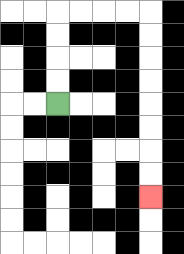{'start': '[2, 4]', 'end': '[6, 8]', 'path_directions': 'U,U,U,U,R,R,R,R,D,D,D,D,D,D,D,D', 'path_coordinates': '[[2, 4], [2, 3], [2, 2], [2, 1], [2, 0], [3, 0], [4, 0], [5, 0], [6, 0], [6, 1], [6, 2], [6, 3], [6, 4], [6, 5], [6, 6], [6, 7], [6, 8]]'}